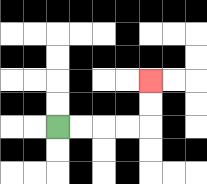{'start': '[2, 5]', 'end': '[6, 3]', 'path_directions': 'R,R,R,R,U,U', 'path_coordinates': '[[2, 5], [3, 5], [4, 5], [5, 5], [6, 5], [6, 4], [6, 3]]'}